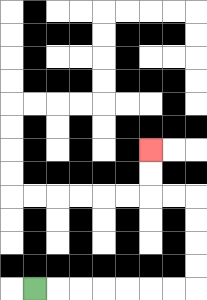{'start': '[1, 12]', 'end': '[6, 6]', 'path_directions': 'R,R,R,R,R,R,R,U,U,U,U,L,L,U,U', 'path_coordinates': '[[1, 12], [2, 12], [3, 12], [4, 12], [5, 12], [6, 12], [7, 12], [8, 12], [8, 11], [8, 10], [8, 9], [8, 8], [7, 8], [6, 8], [6, 7], [6, 6]]'}